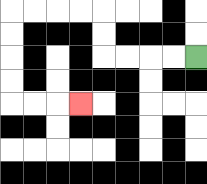{'start': '[8, 2]', 'end': '[3, 4]', 'path_directions': 'L,L,L,L,U,U,L,L,L,L,D,D,D,D,R,R,R', 'path_coordinates': '[[8, 2], [7, 2], [6, 2], [5, 2], [4, 2], [4, 1], [4, 0], [3, 0], [2, 0], [1, 0], [0, 0], [0, 1], [0, 2], [0, 3], [0, 4], [1, 4], [2, 4], [3, 4]]'}